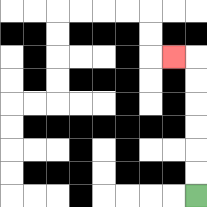{'start': '[8, 8]', 'end': '[7, 2]', 'path_directions': 'U,U,U,U,U,U,L', 'path_coordinates': '[[8, 8], [8, 7], [8, 6], [8, 5], [8, 4], [8, 3], [8, 2], [7, 2]]'}